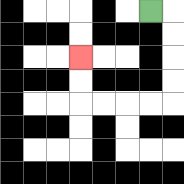{'start': '[6, 0]', 'end': '[3, 2]', 'path_directions': 'R,D,D,D,D,L,L,L,L,U,U', 'path_coordinates': '[[6, 0], [7, 0], [7, 1], [7, 2], [7, 3], [7, 4], [6, 4], [5, 4], [4, 4], [3, 4], [3, 3], [3, 2]]'}